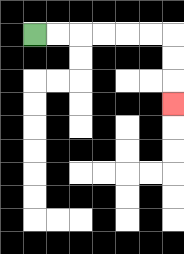{'start': '[1, 1]', 'end': '[7, 4]', 'path_directions': 'R,R,R,R,R,R,D,D,D', 'path_coordinates': '[[1, 1], [2, 1], [3, 1], [4, 1], [5, 1], [6, 1], [7, 1], [7, 2], [7, 3], [7, 4]]'}